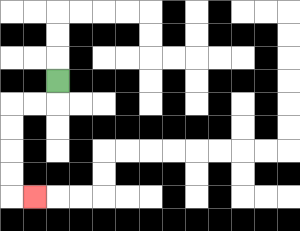{'start': '[2, 3]', 'end': '[1, 8]', 'path_directions': 'D,L,L,D,D,D,D,R', 'path_coordinates': '[[2, 3], [2, 4], [1, 4], [0, 4], [0, 5], [0, 6], [0, 7], [0, 8], [1, 8]]'}